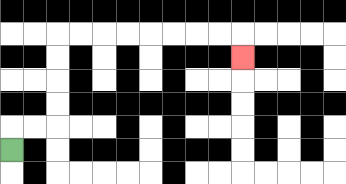{'start': '[0, 6]', 'end': '[10, 2]', 'path_directions': 'U,R,R,U,U,U,U,R,R,R,R,R,R,R,R,D', 'path_coordinates': '[[0, 6], [0, 5], [1, 5], [2, 5], [2, 4], [2, 3], [2, 2], [2, 1], [3, 1], [4, 1], [5, 1], [6, 1], [7, 1], [8, 1], [9, 1], [10, 1], [10, 2]]'}